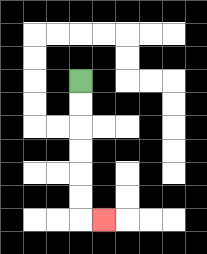{'start': '[3, 3]', 'end': '[4, 9]', 'path_directions': 'D,D,D,D,D,D,R', 'path_coordinates': '[[3, 3], [3, 4], [3, 5], [3, 6], [3, 7], [3, 8], [3, 9], [4, 9]]'}